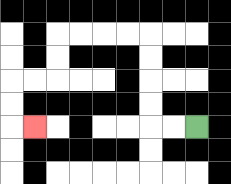{'start': '[8, 5]', 'end': '[1, 5]', 'path_directions': 'L,L,U,U,U,U,L,L,L,L,D,D,L,L,D,D,R', 'path_coordinates': '[[8, 5], [7, 5], [6, 5], [6, 4], [6, 3], [6, 2], [6, 1], [5, 1], [4, 1], [3, 1], [2, 1], [2, 2], [2, 3], [1, 3], [0, 3], [0, 4], [0, 5], [1, 5]]'}